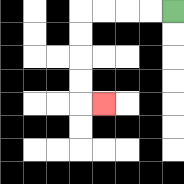{'start': '[7, 0]', 'end': '[4, 4]', 'path_directions': 'L,L,L,L,D,D,D,D,R', 'path_coordinates': '[[7, 0], [6, 0], [5, 0], [4, 0], [3, 0], [3, 1], [3, 2], [3, 3], [3, 4], [4, 4]]'}